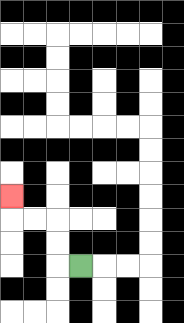{'start': '[3, 11]', 'end': '[0, 8]', 'path_directions': 'L,U,U,L,L,U', 'path_coordinates': '[[3, 11], [2, 11], [2, 10], [2, 9], [1, 9], [0, 9], [0, 8]]'}